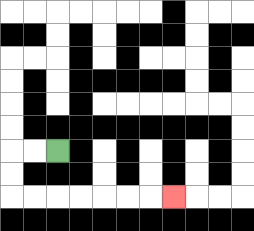{'start': '[2, 6]', 'end': '[7, 8]', 'path_directions': 'L,L,D,D,R,R,R,R,R,R,R', 'path_coordinates': '[[2, 6], [1, 6], [0, 6], [0, 7], [0, 8], [1, 8], [2, 8], [3, 8], [4, 8], [5, 8], [6, 8], [7, 8]]'}